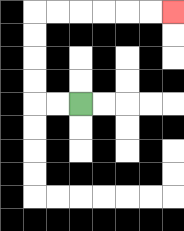{'start': '[3, 4]', 'end': '[7, 0]', 'path_directions': 'L,L,U,U,U,U,R,R,R,R,R,R', 'path_coordinates': '[[3, 4], [2, 4], [1, 4], [1, 3], [1, 2], [1, 1], [1, 0], [2, 0], [3, 0], [4, 0], [5, 0], [6, 0], [7, 0]]'}